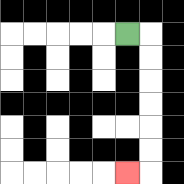{'start': '[5, 1]', 'end': '[5, 7]', 'path_directions': 'R,D,D,D,D,D,D,L', 'path_coordinates': '[[5, 1], [6, 1], [6, 2], [6, 3], [6, 4], [6, 5], [6, 6], [6, 7], [5, 7]]'}